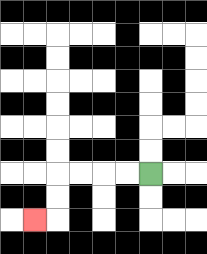{'start': '[6, 7]', 'end': '[1, 9]', 'path_directions': 'L,L,L,L,D,D,L', 'path_coordinates': '[[6, 7], [5, 7], [4, 7], [3, 7], [2, 7], [2, 8], [2, 9], [1, 9]]'}